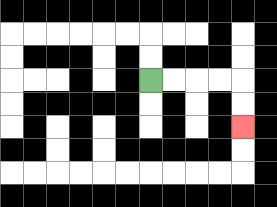{'start': '[6, 3]', 'end': '[10, 5]', 'path_directions': 'R,R,R,R,D,D', 'path_coordinates': '[[6, 3], [7, 3], [8, 3], [9, 3], [10, 3], [10, 4], [10, 5]]'}